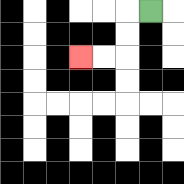{'start': '[6, 0]', 'end': '[3, 2]', 'path_directions': 'L,D,D,L,L', 'path_coordinates': '[[6, 0], [5, 0], [5, 1], [5, 2], [4, 2], [3, 2]]'}